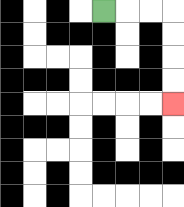{'start': '[4, 0]', 'end': '[7, 4]', 'path_directions': 'R,R,R,D,D,D,D', 'path_coordinates': '[[4, 0], [5, 0], [6, 0], [7, 0], [7, 1], [7, 2], [7, 3], [7, 4]]'}